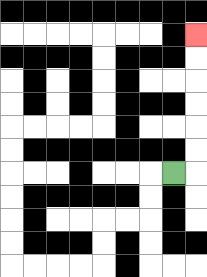{'start': '[7, 7]', 'end': '[8, 1]', 'path_directions': 'R,U,U,U,U,U,U', 'path_coordinates': '[[7, 7], [8, 7], [8, 6], [8, 5], [8, 4], [8, 3], [8, 2], [8, 1]]'}